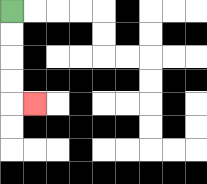{'start': '[0, 0]', 'end': '[1, 4]', 'path_directions': 'D,D,D,D,R', 'path_coordinates': '[[0, 0], [0, 1], [0, 2], [0, 3], [0, 4], [1, 4]]'}